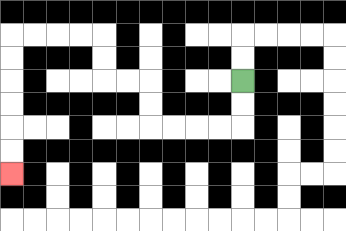{'start': '[10, 3]', 'end': '[0, 7]', 'path_directions': 'D,D,L,L,L,L,U,U,L,L,U,U,L,L,L,L,D,D,D,D,D,D', 'path_coordinates': '[[10, 3], [10, 4], [10, 5], [9, 5], [8, 5], [7, 5], [6, 5], [6, 4], [6, 3], [5, 3], [4, 3], [4, 2], [4, 1], [3, 1], [2, 1], [1, 1], [0, 1], [0, 2], [0, 3], [0, 4], [0, 5], [0, 6], [0, 7]]'}